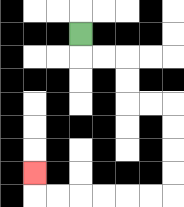{'start': '[3, 1]', 'end': '[1, 7]', 'path_directions': 'D,R,R,D,D,R,R,D,D,D,D,L,L,L,L,L,L,U', 'path_coordinates': '[[3, 1], [3, 2], [4, 2], [5, 2], [5, 3], [5, 4], [6, 4], [7, 4], [7, 5], [7, 6], [7, 7], [7, 8], [6, 8], [5, 8], [4, 8], [3, 8], [2, 8], [1, 8], [1, 7]]'}